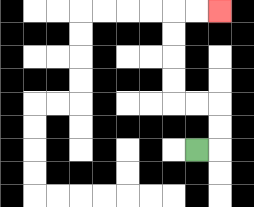{'start': '[8, 6]', 'end': '[9, 0]', 'path_directions': 'R,U,U,L,L,U,U,U,U,R,R', 'path_coordinates': '[[8, 6], [9, 6], [9, 5], [9, 4], [8, 4], [7, 4], [7, 3], [7, 2], [7, 1], [7, 0], [8, 0], [9, 0]]'}